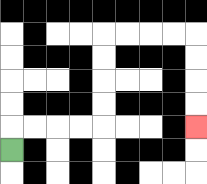{'start': '[0, 6]', 'end': '[8, 5]', 'path_directions': 'U,R,R,R,R,U,U,U,U,R,R,R,R,D,D,D,D', 'path_coordinates': '[[0, 6], [0, 5], [1, 5], [2, 5], [3, 5], [4, 5], [4, 4], [4, 3], [4, 2], [4, 1], [5, 1], [6, 1], [7, 1], [8, 1], [8, 2], [8, 3], [8, 4], [8, 5]]'}